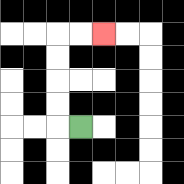{'start': '[3, 5]', 'end': '[4, 1]', 'path_directions': 'L,U,U,U,U,R,R', 'path_coordinates': '[[3, 5], [2, 5], [2, 4], [2, 3], [2, 2], [2, 1], [3, 1], [4, 1]]'}